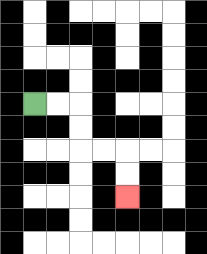{'start': '[1, 4]', 'end': '[5, 8]', 'path_directions': 'R,R,D,D,R,R,D,D', 'path_coordinates': '[[1, 4], [2, 4], [3, 4], [3, 5], [3, 6], [4, 6], [5, 6], [5, 7], [5, 8]]'}